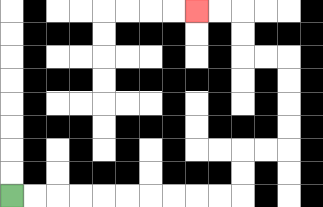{'start': '[0, 8]', 'end': '[8, 0]', 'path_directions': 'R,R,R,R,R,R,R,R,R,R,U,U,R,R,U,U,U,U,L,L,U,U,L,L', 'path_coordinates': '[[0, 8], [1, 8], [2, 8], [3, 8], [4, 8], [5, 8], [6, 8], [7, 8], [8, 8], [9, 8], [10, 8], [10, 7], [10, 6], [11, 6], [12, 6], [12, 5], [12, 4], [12, 3], [12, 2], [11, 2], [10, 2], [10, 1], [10, 0], [9, 0], [8, 0]]'}